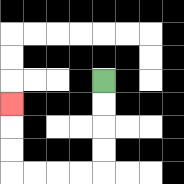{'start': '[4, 3]', 'end': '[0, 4]', 'path_directions': 'D,D,D,D,L,L,L,L,U,U,U', 'path_coordinates': '[[4, 3], [4, 4], [4, 5], [4, 6], [4, 7], [3, 7], [2, 7], [1, 7], [0, 7], [0, 6], [0, 5], [0, 4]]'}